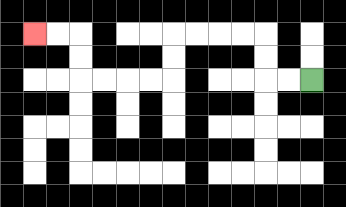{'start': '[13, 3]', 'end': '[1, 1]', 'path_directions': 'L,L,U,U,L,L,L,L,D,D,L,L,L,L,U,U,L,L', 'path_coordinates': '[[13, 3], [12, 3], [11, 3], [11, 2], [11, 1], [10, 1], [9, 1], [8, 1], [7, 1], [7, 2], [7, 3], [6, 3], [5, 3], [4, 3], [3, 3], [3, 2], [3, 1], [2, 1], [1, 1]]'}